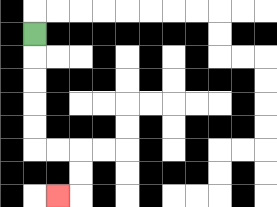{'start': '[1, 1]', 'end': '[2, 8]', 'path_directions': 'D,D,D,D,D,R,R,D,D,L', 'path_coordinates': '[[1, 1], [1, 2], [1, 3], [1, 4], [1, 5], [1, 6], [2, 6], [3, 6], [3, 7], [3, 8], [2, 8]]'}